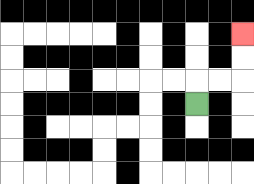{'start': '[8, 4]', 'end': '[10, 1]', 'path_directions': 'U,R,R,U,U', 'path_coordinates': '[[8, 4], [8, 3], [9, 3], [10, 3], [10, 2], [10, 1]]'}